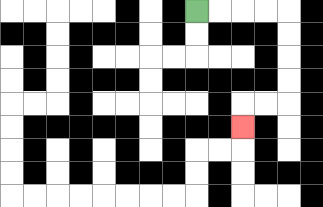{'start': '[8, 0]', 'end': '[10, 5]', 'path_directions': 'R,R,R,R,D,D,D,D,L,L,D', 'path_coordinates': '[[8, 0], [9, 0], [10, 0], [11, 0], [12, 0], [12, 1], [12, 2], [12, 3], [12, 4], [11, 4], [10, 4], [10, 5]]'}